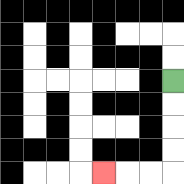{'start': '[7, 3]', 'end': '[4, 7]', 'path_directions': 'D,D,D,D,L,L,L', 'path_coordinates': '[[7, 3], [7, 4], [7, 5], [7, 6], [7, 7], [6, 7], [5, 7], [4, 7]]'}